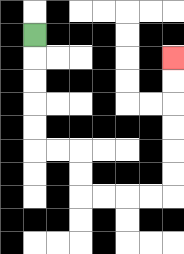{'start': '[1, 1]', 'end': '[7, 2]', 'path_directions': 'D,D,D,D,D,R,R,D,D,R,R,R,R,U,U,U,U,U,U', 'path_coordinates': '[[1, 1], [1, 2], [1, 3], [1, 4], [1, 5], [1, 6], [2, 6], [3, 6], [3, 7], [3, 8], [4, 8], [5, 8], [6, 8], [7, 8], [7, 7], [7, 6], [7, 5], [7, 4], [7, 3], [7, 2]]'}